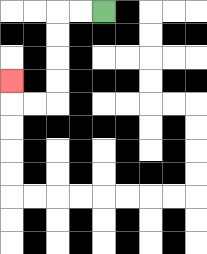{'start': '[4, 0]', 'end': '[0, 3]', 'path_directions': 'L,L,D,D,D,D,L,L,U', 'path_coordinates': '[[4, 0], [3, 0], [2, 0], [2, 1], [2, 2], [2, 3], [2, 4], [1, 4], [0, 4], [0, 3]]'}